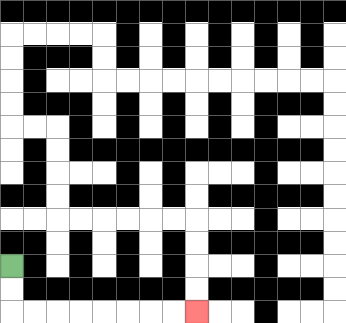{'start': '[0, 11]', 'end': '[8, 13]', 'path_directions': 'D,D,R,R,R,R,R,R,R,R', 'path_coordinates': '[[0, 11], [0, 12], [0, 13], [1, 13], [2, 13], [3, 13], [4, 13], [5, 13], [6, 13], [7, 13], [8, 13]]'}